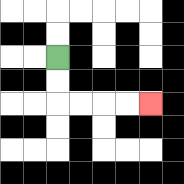{'start': '[2, 2]', 'end': '[6, 4]', 'path_directions': 'D,D,R,R,R,R', 'path_coordinates': '[[2, 2], [2, 3], [2, 4], [3, 4], [4, 4], [5, 4], [6, 4]]'}